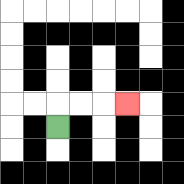{'start': '[2, 5]', 'end': '[5, 4]', 'path_directions': 'U,R,R,R', 'path_coordinates': '[[2, 5], [2, 4], [3, 4], [4, 4], [5, 4]]'}